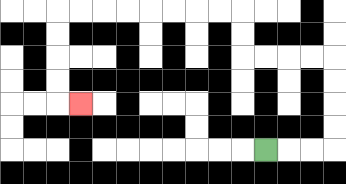{'start': '[11, 6]', 'end': '[3, 4]', 'path_directions': 'R,R,R,U,U,U,U,L,L,L,L,U,U,L,L,L,L,L,L,L,L,D,D,D,D,R', 'path_coordinates': '[[11, 6], [12, 6], [13, 6], [14, 6], [14, 5], [14, 4], [14, 3], [14, 2], [13, 2], [12, 2], [11, 2], [10, 2], [10, 1], [10, 0], [9, 0], [8, 0], [7, 0], [6, 0], [5, 0], [4, 0], [3, 0], [2, 0], [2, 1], [2, 2], [2, 3], [2, 4], [3, 4]]'}